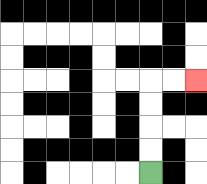{'start': '[6, 7]', 'end': '[8, 3]', 'path_directions': 'U,U,U,U,R,R', 'path_coordinates': '[[6, 7], [6, 6], [6, 5], [6, 4], [6, 3], [7, 3], [8, 3]]'}